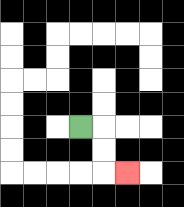{'start': '[3, 5]', 'end': '[5, 7]', 'path_directions': 'R,D,D,R', 'path_coordinates': '[[3, 5], [4, 5], [4, 6], [4, 7], [5, 7]]'}